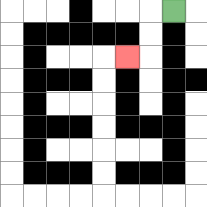{'start': '[7, 0]', 'end': '[5, 2]', 'path_directions': 'L,D,D,L', 'path_coordinates': '[[7, 0], [6, 0], [6, 1], [6, 2], [5, 2]]'}